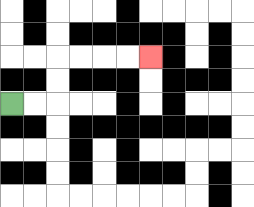{'start': '[0, 4]', 'end': '[6, 2]', 'path_directions': 'R,R,U,U,R,R,R,R', 'path_coordinates': '[[0, 4], [1, 4], [2, 4], [2, 3], [2, 2], [3, 2], [4, 2], [5, 2], [6, 2]]'}